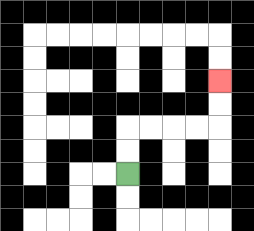{'start': '[5, 7]', 'end': '[9, 3]', 'path_directions': 'U,U,R,R,R,R,U,U', 'path_coordinates': '[[5, 7], [5, 6], [5, 5], [6, 5], [7, 5], [8, 5], [9, 5], [9, 4], [9, 3]]'}